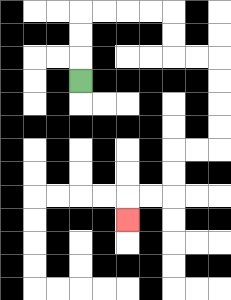{'start': '[3, 3]', 'end': '[5, 9]', 'path_directions': 'U,U,U,R,R,R,R,D,D,R,R,D,D,D,D,L,L,D,D,L,L,D', 'path_coordinates': '[[3, 3], [3, 2], [3, 1], [3, 0], [4, 0], [5, 0], [6, 0], [7, 0], [7, 1], [7, 2], [8, 2], [9, 2], [9, 3], [9, 4], [9, 5], [9, 6], [8, 6], [7, 6], [7, 7], [7, 8], [6, 8], [5, 8], [5, 9]]'}